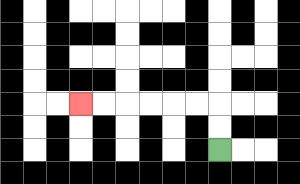{'start': '[9, 6]', 'end': '[3, 4]', 'path_directions': 'U,U,L,L,L,L,L,L', 'path_coordinates': '[[9, 6], [9, 5], [9, 4], [8, 4], [7, 4], [6, 4], [5, 4], [4, 4], [3, 4]]'}